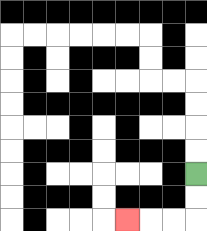{'start': '[8, 7]', 'end': '[5, 9]', 'path_directions': 'D,D,L,L,L', 'path_coordinates': '[[8, 7], [8, 8], [8, 9], [7, 9], [6, 9], [5, 9]]'}